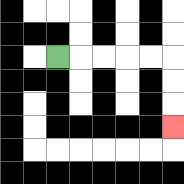{'start': '[2, 2]', 'end': '[7, 5]', 'path_directions': 'R,R,R,R,R,D,D,D', 'path_coordinates': '[[2, 2], [3, 2], [4, 2], [5, 2], [6, 2], [7, 2], [7, 3], [7, 4], [7, 5]]'}